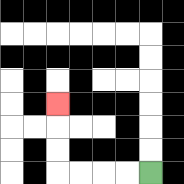{'start': '[6, 7]', 'end': '[2, 4]', 'path_directions': 'L,L,L,L,U,U,U', 'path_coordinates': '[[6, 7], [5, 7], [4, 7], [3, 7], [2, 7], [2, 6], [2, 5], [2, 4]]'}